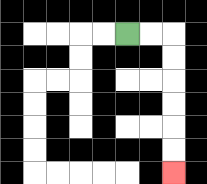{'start': '[5, 1]', 'end': '[7, 7]', 'path_directions': 'R,R,D,D,D,D,D,D', 'path_coordinates': '[[5, 1], [6, 1], [7, 1], [7, 2], [7, 3], [7, 4], [7, 5], [7, 6], [7, 7]]'}